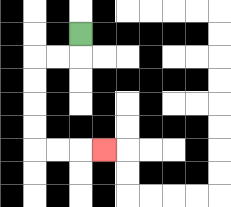{'start': '[3, 1]', 'end': '[4, 6]', 'path_directions': 'D,L,L,D,D,D,D,R,R,R', 'path_coordinates': '[[3, 1], [3, 2], [2, 2], [1, 2], [1, 3], [1, 4], [1, 5], [1, 6], [2, 6], [3, 6], [4, 6]]'}